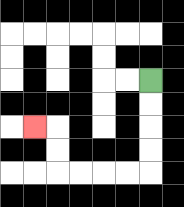{'start': '[6, 3]', 'end': '[1, 5]', 'path_directions': 'D,D,D,D,L,L,L,L,U,U,L', 'path_coordinates': '[[6, 3], [6, 4], [6, 5], [6, 6], [6, 7], [5, 7], [4, 7], [3, 7], [2, 7], [2, 6], [2, 5], [1, 5]]'}